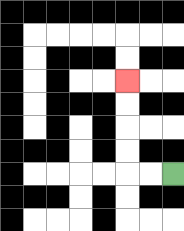{'start': '[7, 7]', 'end': '[5, 3]', 'path_directions': 'L,L,U,U,U,U', 'path_coordinates': '[[7, 7], [6, 7], [5, 7], [5, 6], [5, 5], [5, 4], [5, 3]]'}